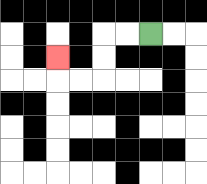{'start': '[6, 1]', 'end': '[2, 2]', 'path_directions': 'L,L,D,D,L,L,U', 'path_coordinates': '[[6, 1], [5, 1], [4, 1], [4, 2], [4, 3], [3, 3], [2, 3], [2, 2]]'}